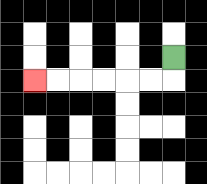{'start': '[7, 2]', 'end': '[1, 3]', 'path_directions': 'D,L,L,L,L,L,L', 'path_coordinates': '[[7, 2], [7, 3], [6, 3], [5, 3], [4, 3], [3, 3], [2, 3], [1, 3]]'}